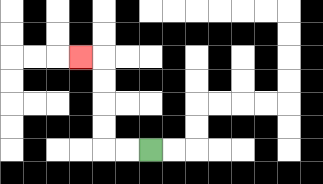{'start': '[6, 6]', 'end': '[3, 2]', 'path_directions': 'L,L,U,U,U,U,L', 'path_coordinates': '[[6, 6], [5, 6], [4, 6], [4, 5], [4, 4], [4, 3], [4, 2], [3, 2]]'}